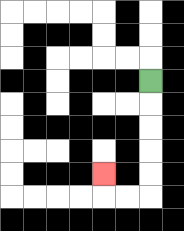{'start': '[6, 3]', 'end': '[4, 7]', 'path_directions': 'D,D,D,D,D,L,L,U', 'path_coordinates': '[[6, 3], [6, 4], [6, 5], [6, 6], [6, 7], [6, 8], [5, 8], [4, 8], [4, 7]]'}